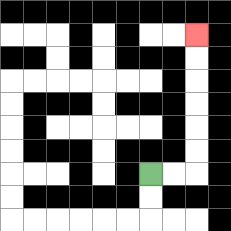{'start': '[6, 7]', 'end': '[8, 1]', 'path_directions': 'R,R,U,U,U,U,U,U', 'path_coordinates': '[[6, 7], [7, 7], [8, 7], [8, 6], [8, 5], [8, 4], [8, 3], [8, 2], [8, 1]]'}